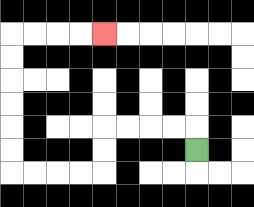{'start': '[8, 6]', 'end': '[4, 1]', 'path_directions': 'U,L,L,L,L,D,D,L,L,L,L,U,U,U,U,U,U,R,R,R,R', 'path_coordinates': '[[8, 6], [8, 5], [7, 5], [6, 5], [5, 5], [4, 5], [4, 6], [4, 7], [3, 7], [2, 7], [1, 7], [0, 7], [0, 6], [0, 5], [0, 4], [0, 3], [0, 2], [0, 1], [1, 1], [2, 1], [3, 1], [4, 1]]'}